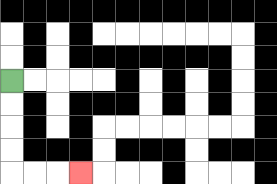{'start': '[0, 3]', 'end': '[3, 7]', 'path_directions': 'D,D,D,D,R,R,R', 'path_coordinates': '[[0, 3], [0, 4], [0, 5], [0, 6], [0, 7], [1, 7], [2, 7], [3, 7]]'}